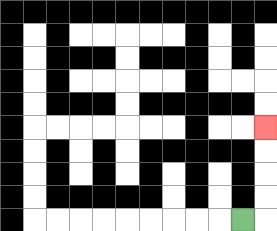{'start': '[10, 9]', 'end': '[11, 5]', 'path_directions': 'R,U,U,U,U', 'path_coordinates': '[[10, 9], [11, 9], [11, 8], [11, 7], [11, 6], [11, 5]]'}